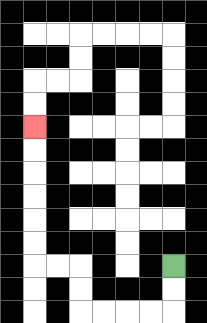{'start': '[7, 11]', 'end': '[1, 5]', 'path_directions': 'D,D,L,L,L,L,U,U,L,L,U,U,U,U,U,U', 'path_coordinates': '[[7, 11], [7, 12], [7, 13], [6, 13], [5, 13], [4, 13], [3, 13], [3, 12], [3, 11], [2, 11], [1, 11], [1, 10], [1, 9], [1, 8], [1, 7], [1, 6], [1, 5]]'}